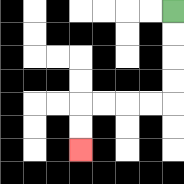{'start': '[7, 0]', 'end': '[3, 6]', 'path_directions': 'D,D,D,D,L,L,L,L,D,D', 'path_coordinates': '[[7, 0], [7, 1], [7, 2], [7, 3], [7, 4], [6, 4], [5, 4], [4, 4], [3, 4], [3, 5], [3, 6]]'}